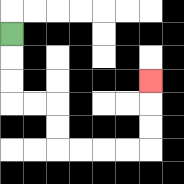{'start': '[0, 1]', 'end': '[6, 3]', 'path_directions': 'D,D,D,R,R,D,D,R,R,R,R,U,U,U', 'path_coordinates': '[[0, 1], [0, 2], [0, 3], [0, 4], [1, 4], [2, 4], [2, 5], [2, 6], [3, 6], [4, 6], [5, 6], [6, 6], [6, 5], [6, 4], [6, 3]]'}